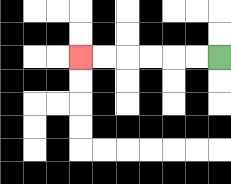{'start': '[9, 2]', 'end': '[3, 2]', 'path_directions': 'L,L,L,L,L,L', 'path_coordinates': '[[9, 2], [8, 2], [7, 2], [6, 2], [5, 2], [4, 2], [3, 2]]'}